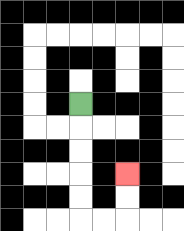{'start': '[3, 4]', 'end': '[5, 7]', 'path_directions': 'D,D,D,D,D,R,R,U,U', 'path_coordinates': '[[3, 4], [3, 5], [3, 6], [3, 7], [3, 8], [3, 9], [4, 9], [5, 9], [5, 8], [5, 7]]'}